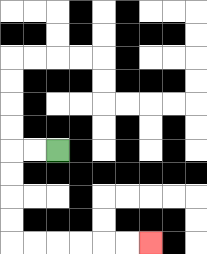{'start': '[2, 6]', 'end': '[6, 10]', 'path_directions': 'L,L,D,D,D,D,R,R,R,R,R,R', 'path_coordinates': '[[2, 6], [1, 6], [0, 6], [0, 7], [0, 8], [0, 9], [0, 10], [1, 10], [2, 10], [3, 10], [4, 10], [5, 10], [6, 10]]'}